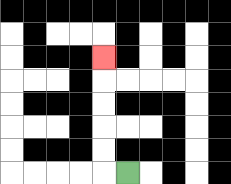{'start': '[5, 7]', 'end': '[4, 2]', 'path_directions': 'L,U,U,U,U,U', 'path_coordinates': '[[5, 7], [4, 7], [4, 6], [4, 5], [4, 4], [4, 3], [4, 2]]'}